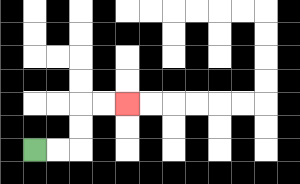{'start': '[1, 6]', 'end': '[5, 4]', 'path_directions': 'R,R,U,U,R,R', 'path_coordinates': '[[1, 6], [2, 6], [3, 6], [3, 5], [3, 4], [4, 4], [5, 4]]'}